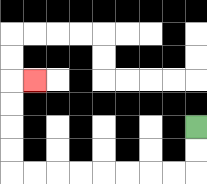{'start': '[8, 5]', 'end': '[1, 3]', 'path_directions': 'D,D,L,L,L,L,L,L,L,L,U,U,U,U,R', 'path_coordinates': '[[8, 5], [8, 6], [8, 7], [7, 7], [6, 7], [5, 7], [4, 7], [3, 7], [2, 7], [1, 7], [0, 7], [0, 6], [0, 5], [0, 4], [0, 3], [1, 3]]'}